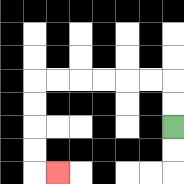{'start': '[7, 5]', 'end': '[2, 7]', 'path_directions': 'U,U,L,L,L,L,L,L,D,D,D,D,R', 'path_coordinates': '[[7, 5], [7, 4], [7, 3], [6, 3], [5, 3], [4, 3], [3, 3], [2, 3], [1, 3], [1, 4], [1, 5], [1, 6], [1, 7], [2, 7]]'}